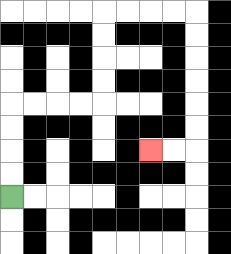{'start': '[0, 8]', 'end': '[6, 6]', 'path_directions': 'U,U,U,U,R,R,R,R,U,U,U,U,R,R,R,R,D,D,D,D,D,D,L,L', 'path_coordinates': '[[0, 8], [0, 7], [0, 6], [0, 5], [0, 4], [1, 4], [2, 4], [3, 4], [4, 4], [4, 3], [4, 2], [4, 1], [4, 0], [5, 0], [6, 0], [7, 0], [8, 0], [8, 1], [8, 2], [8, 3], [8, 4], [8, 5], [8, 6], [7, 6], [6, 6]]'}